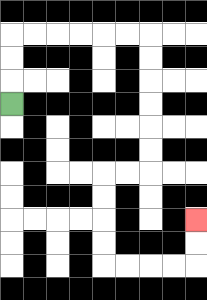{'start': '[0, 4]', 'end': '[8, 9]', 'path_directions': 'U,U,U,R,R,R,R,R,R,D,D,D,D,D,D,L,L,D,D,D,D,R,R,R,R,U,U', 'path_coordinates': '[[0, 4], [0, 3], [0, 2], [0, 1], [1, 1], [2, 1], [3, 1], [4, 1], [5, 1], [6, 1], [6, 2], [6, 3], [6, 4], [6, 5], [6, 6], [6, 7], [5, 7], [4, 7], [4, 8], [4, 9], [4, 10], [4, 11], [5, 11], [6, 11], [7, 11], [8, 11], [8, 10], [8, 9]]'}